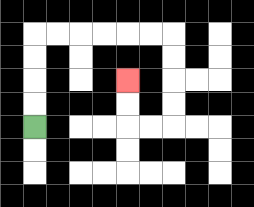{'start': '[1, 5]', 'end': '[5, 3]', 'path_directions': 'U,U,U,U,R,R,R,R,R,R,D,D,D,D,L,L,U,U', 'path_coordinates': '[[1, 5], [1, 4], [1, 3], [1, 2], [1, 1], [2, 1], [3, 1], [4, 1], [5, 1], [6, 1], [7, 1], [7, 2], [7, 3], [7, 4], [7, 5], [6, 5], [5, 5], [5, 4], [5, 3]]'}